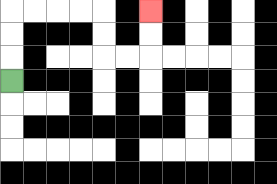{'start': '[0, 3]', 'end': '[6, 0]', 'path_directions': 'U,U,U,R,R,R,R,D,D,R,R,U,U', 'path_coordinates': '[[0, 3], [0, 2], [0, 1], [0, 0], [1, 0], [2, 0], [3, 0], [4, 0], [4, 1], [4, 2], [5, 2], [6, 2], [6, 1], [6, 0]]'}